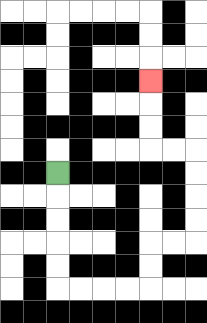{'start': '[2, 7]', 'end': '[6, 3]', 'path_directions': 'D,D,D,D,D,R,R,R,R,U,U,R,R,U,U,U,U,L,L,U,U,U', 'path_coordinates': '[[2, 7], [2, 8], [2, 9], [2, 10], [2, 11], [2, 12], [3, 12], [4, 12], [5, 12], [6, 12], [6, 11], [6, 10], [7, 10], [8, 10], [8, 9], [8, 8], [8, 7], [8, 6], [7, 6], [6, 6], [6, 5], [6, 4], [6, 3]]'}